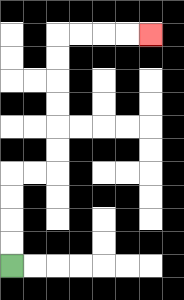{'start': '[0, 11]', 'end': '[6, 1]', 'path_directions': 'U,U,U,U,R,R,U,U,U,U,U,U,R,R,R,R', 'path_coordinates': '[[0, 11], [0, 10], [0, 9], [0, 8], [0, 7], [1, 7], [2, 7], [2, 6], [2, 5], [2, 4], [2, 3], [2, 2], [2, 1], [3, 1], [4, 1], [5, 1], [6, 1]]'}